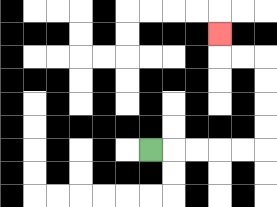{'start': '[6, 6]', 'end': '[9, 1]', 'path_directions': 'R,R,R,R,R,U,U,U,U,L,L,U', 'path_coordinates': '[[6, 6], [7, 6], [8, 6], [9, 6], [10, 6], [11, 6], [11, 5], [11, 4], [11, 3], [11, 2], [10, 2], [9, 2], [9, 1]]'}